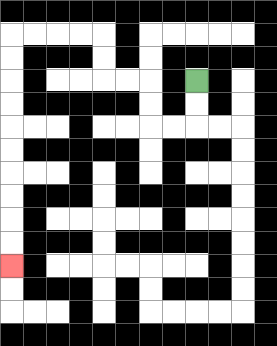{'start': '[8, 3]', 'end': '[0, 11]', 'path_directions': 'D,D,L,L,U,U,L,L,U,U,L,L,L,L,D,D,D,D,D,D,D,D,D,D', 'path_coordinates': '[[8, 3], [8, 4], [8, 5], [7, 5], [6, 5], [6, 4], [6, 3], [5, 3], [4, 3], [4, 2], [4, 1], [3, 1], [2, 1], [1, 1], [0, 1], [0, 2], [0, 3], [0, 4], [0, 5], [0, 6], [0, 7], [0, 8], [0, 9], [0, 10], [0, 11]]'}